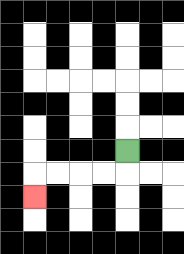{'start': '[5, 6]', 'end': '[1, 8]', 'path_directions': 'D,L,L,L,L,D', 'path_coordinates': '[[5, 6], [5, 7], [4, 7], [3, 7], [2, 7], [1, 7], [1, 8]]'}